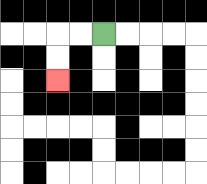{'start': '[4, 1]', 'end': '[2, 3]', 'path_directions': 'L,L,D,D', 'path_coordinates': '[[4, 1], [3, 1], [2, 1], [2, 2], [2, 3]]'}